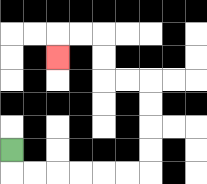{'start': '[0, 6]', 'end': '[2, 2]', 'path_directions': 'D,R,R,R,R,R,R,U,U,U,U,L,L,U,U,L,L,D', 'path_coordinates': '[[0, 6], [0, 7], [1, 7], [2, 7], [3, 7], [4, 7], [5, 7], [6, 7], [6, 6], [6, 5], [6, 4], [6, 3], [5, 3], [4, 3], [4, 2], [4, 1], [3, 1], [2, 1], [2, 2]]'}